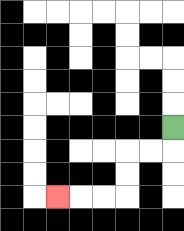{'start': '[7, 5]', 'end': '[2, 8]', 'path_directions': 'D,L,L,D,D,L,L,L', 'path_coordinates': '[[7, 5], [7, 6], [6, 6], [5, 6], [5, 7], [5, 8], [4, 8], [3, 8], [2, 8]]'}